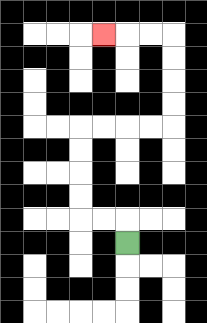{'start': '[5, 10]', 'end': '[4, 1]', 'path_directions': 'U,L,L,U,U,U,U,R,R,R,R,U,U,U,U,L,L,L', 'path_coordinates': '[[5, 10], [5, 9], [4, 9], [3, 9], [3, 8], [3, 7], [3, 6], [3, 5], [4, 5], [5, 5], [6, 5], [7, 5], [7, 4], [7, 3], [7, 2], [7, 1], [6, 1], [5, 1], [4, 1]]'}